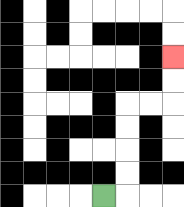{'start': '[4, 8]', 'end': '[7, 2]', 'path_directions': 'R,U,U,U,U,R,R,U,U', 'path_coordinates': '[[4, 8], [5, 8], [5, 7], [5, 6], [5, 5], [5, 4], [6, 4], [7, 4], [7, 3], [7, 2]]'}